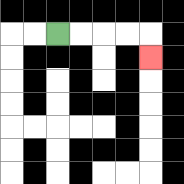{'start': '[2, 1]', 'end': '[6, 2]', 'path_directions': 'R,R,R,R,D', 'path_coordinates': '[[2, 1], [3, 1], [4, 1], [5, 1], [6, 1], [6, 2]]'}